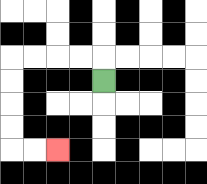{'start': '[4, 3]', 'end': '[2, 6]', 'path_directions': 'U,L,L,L,L,D,D,D,D,R,R', 'path_coordinates': '[[4, 3], [4, 2], [3, 2], [2, 2], [1, 2], [0, 2], [0, 3], [0, 4], [0, 5], [0, 6], [1, 6], [2, 6]]'}